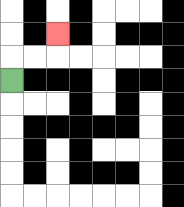{'start': '[0, 3]', 'end': '[2, 1]', 'path_directions': 'U,R,R,U', 'path_coordinates': '[[0, 3], [0, 2], [1, 2], [2, 2], [2, 1]]'}